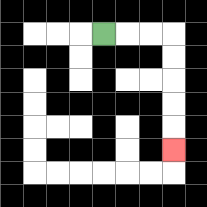{'start': '[4, 1]', 'end': '[7, 6]', 'path_directions': 'R,R,R,D,D,D,D,D', 'path_coordinates': '[[4, 1], [5, 1], [6, 1], [7, 1], [7, 2], [7, 3], [7, 4], [7, 5], [7, 6]]'}